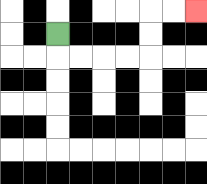{'start': '[2, 1]', 'end': '[8, 0]', 'path_directions': 'D,R,R,R,R,U,U,R,R', 'path_coordinates': '[[2, 1], [2, 2], [3, 2], [4, 2], [5, 2], [6, 2], [6, 1], [6, 0], [7, 0], [8, 0]]'}